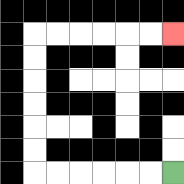{'start': '[7, 7]', 'end': '[7, 1]', 'path_directions': 'L,L,L,L,L,L,U,U,U,U,U,U,R,R,R,R,R,R', 'path_coordinates': '[[7, 7], [6, 7], [5, 7], [4, 7], [3, 7], [2, 7], [1, 7], [1, 6], [1, 5], [1, 4], [1, 3], [1, 2], [1, 1], [2, 1], [3, 1], [4, 1], [5, 1], [6, 1], [7, 1]]'}